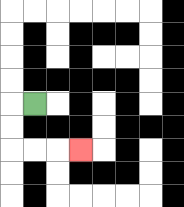{'start': '[1, 4]', 'end': '[3, 6]', 'path_directions': 'L,D,D,R,R,R', 'path_coordinates': '[[1, 4], [0, 4], [0, 5], [0, 6], [1, 6], [2, 6], [3, 6]]'}